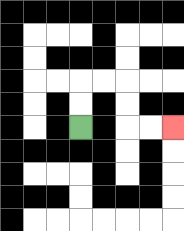{'start': '[3, 5]', 'end': '[7, 5]', 'path_directions': 'U,U,R,R,D,D,R,R', 'path_coordinates': '[[3, 5], [3, 4], [3, 3], [4, 3], [5, 3], [5, 4], [5, 5], [6, 5], [7, 5]]'}